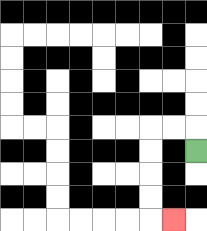{'start': '[8, 6]', 'end': '[7, 9]', 'path_directions': 'U,L,L,D,D,D,D,R', 'path_coordinates': '[[8, 6], [8, 5], [7, 5], [6, 5], [6, 6], [6, 7], [6, 8], [6, 9], [7, 9]]'}